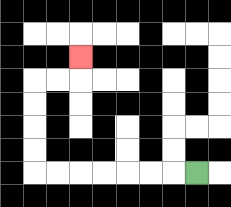{'start': '[8, 7]', 'end': '[3, 2]', 'path_directions': 'L,L,L,L,L,L,L,U,U,U,U,R,R,U', 'path_coordinates': '[[8, 7], [7, 7], [6, 7], [5, 7], [4, 7], [3, 7], [2, 7], [1, 7], [1, 6], [1, 5], [1, 4], [1, 3], [2, 3], [3, 3], [3, 2]]'}